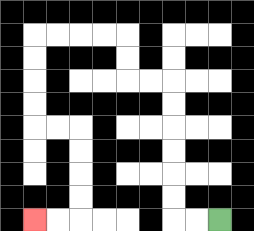{'start': '[9, 9]', 'end': '[1, 9]', 'path_directions': 'L,L,U,U,U,U,U,U,L,L,U,U,L,L,L,L,D,D,D,D,R,R,D,D,D,D,L,L', 'path_coordinates': '[[9, 9], [8, 9], [7, 9], [7, 8], [7, 7], [7, 6], [7, 5], [7, 4], [7, 3], [6, 3], [5, 3], [5, 2], [5, 1], [4, 1], [3, 1], [2, 1], [1, 1], [1, 2], [1, 3], [1, 4], [1, 5], [2, 5], [3, 5], [3, 6], [3, 7], [3, 8], [3, 9], [2, 9], [1, 9]]'}